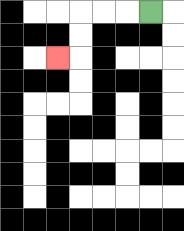{'start': '[6, 0]', 'end': '[2, 2]', 'path_directions': 'L,L,L,D,D,L', 'path_coordinates': '[[6, 0], [5, 0], [4, 0], [3, 0], [3, 1], [3, 2], [2, 2]]'}